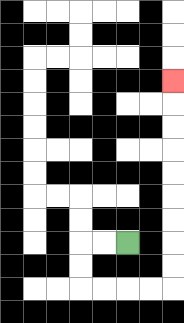{'start': '[5, 10]', 'end': '[7, 3]', 'path_directions': 'L,L,D,D,R,R,R,R,U,U,U,U,U,U,U,U,U', 'path_coordinates': '[[5, 10], [4, 10], [3, 10], [3, 11], [3, 12], [4, 12], [5, 12], [6, 12], [7, 12], [7, 11], [7, 10], [7, 9], [7, 8], [7, 7], [7, 6], [7, 5], [7, 4], [7, 3]]'}